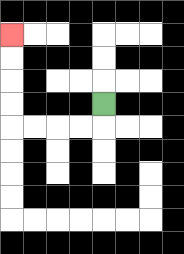{'start': '[4, 4]', 'end': '[0, 1]', 'path_directions': 'D,L,L,L,L,U,U,U,U', 'path_coordinates': '[[4, 4], [4, 5], [3, 5], [2, 5], [1, 5], [0, 5], [0, 4], [0, 3], [0, 2], [0, 1]]'}